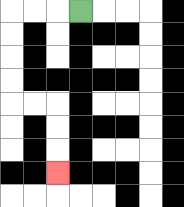{'start': '[3, 0]', 'end': '[2, 7]', 'path_directions': 'L,L,L,D,D,D,D,R,R,D,D,D', 'path_coordinates': '[[3, 0], [2, 0], [1, 0], [0, 0], [0, 1], [0, 2], [0, 3], [0, 4], [1, 4], [2, 4], [2, 5], [2, 6], [2, 7]]'}